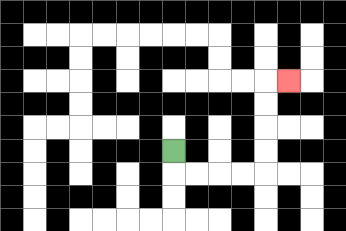{'start': '[7, 6]', 'end': '[12, 3]', 'path_directions': 'D,R,R,R,R,U,U,U,U,R', 'path_coordinates': '[[7, 6], [7, 7], [8, 7], [9, 7], [10, 7], [11, 7], [11, 6], [11, 5], [11, 4], [11, 3], [12, 3]]'}